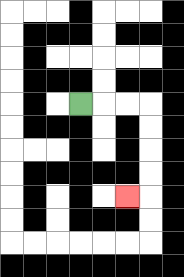{'start': '[3, 4]', 'end': '[5, 8]', 'path_directions': 'R,R,R,D,D,D,D,L', 'path_coordinates': '[[3, 4], [4, 4], [5, 4], [6, 4], [6, 5], [6, 6], [6, 7], [6, 8], [5, 8]]'}